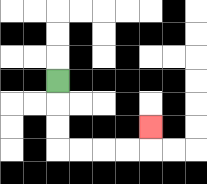{'start': '[2, 3]', 'end': '[6, 5]', 'path_directions': 'D,D,D,R,R,R,R,U', 'path_coordinates': '[[2, 3], [2, 4], [2, 5], [2, 6], [3, 6], [4, 6], [5, 6], [6, 6], [6, 5]]'}